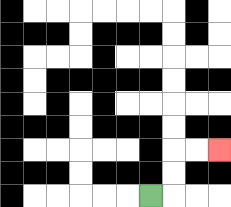{'start': '[6, 8]', 'end': '[9, 6]', 'path_directions': 'R,U,U,R,R', 'path_coordinates': '[[6, 8], [7, 8], [7, 7], [7, 6], [8, 6], [9, 6]]'}